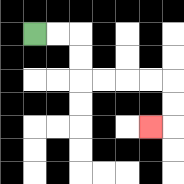{'start': '[1, 1]', 'end': '[6, 5]', 'path_directions': 'R,R,D,D,R,R,R,R,D,D,L', 'path_coordinates': '[[1, 1], [2, 1], [3, 1], [3, 2], [3, 3], [4, 3], [5, 3], [6, 3], [7, 3], [7, 4], [7, 5], [6, 5]]'}